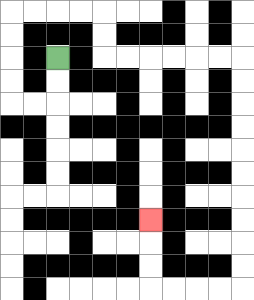{'start': '[2, 2]', 'end': '[6, 9]', 'path_directions': 'D,D,L,L,U,U,U,U,R,R,R,R,D,D,R,R,R,R,R,R,D,D,D,D,D,D,D,D,D,D,L,L,L,L,U,U,U', 'path_coordinates': '[[2, 2], [2, 3], [2, 4], [1, 4], [0, 4], [0, 3], [0, 2], [0, 1], [0, 0], [1, 0], [2, 0], [3, 0], [4, 0], [4, 1], [4, 2], [5, 2], [6, 2], [7, 2], [8, 2], [9, 2], [10, 2], [10, 3], [10, 4], [10, 5], [10, 6], [10, 7], [10, 8], [10, 9], [10, 10], [10, 11], [10, 12], [9, 12], [8, 12], [7, 12], [6, 12], [6, 11], [6, 10], [6, 9]]'}